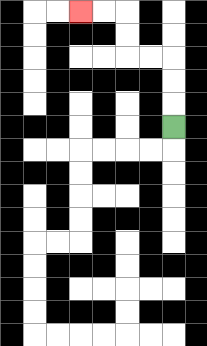{'start': '[7, 5]', 'end': '[3, 0]', 'path_directions': 'U,U,U,L,L,U,U,L,L', 'path_coordinates': '[[7, 5], [7, 4], [7, 3], [7, 2], [6, 2], [5, 2], [5, 1], [5, 0], [4, 0], [3, 0]]'}